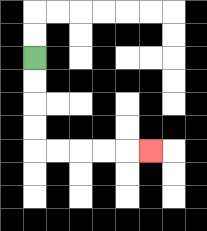{'start': '[1, 2]', 'end': '[6, 6]', 'path_directions': 'D,D,D,D,R,R,R,R,R', 'path_coordinates': '[[1, 2], [1, 3], [1, 4], [1, 5], [1, 6], [2, 6], [3, 6], [4, 6], [5, 6], [6, 6]]'}